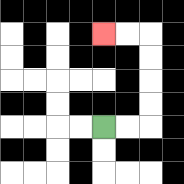{'start': '[4, 5]', 'end': '[4, 1]', 'path_directions': 'R,R,U,U,U,U,L,L', 'path_coordinates': '[[4, 5], [5, 5], [6, 5], [6, 4], [6, 3], [6, 2], [6, 1], [5, 1], [4, 1]]'}